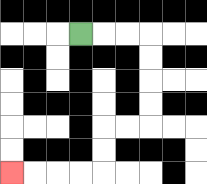{'start': '[3, 1]', 'end': '[0, 7]', 'path_directions': 'R,R,R,D,D,D,D,L,L,D,D,L,L,L,L', 'path_coordinates': '[[3, 1], [4, 1], [5, 1], [6, 1], [6, 2], [6, 3], [6, 4], [6, 5], [5, 5], [4, 5], [4, 6], [4, 7], [3, 7], [2, 7], [1, 7], [0, 7]]'}